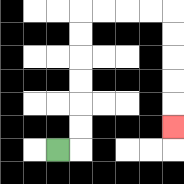{'start': '[2, 6]', 'end': '[7, 5]', 'path_directions': 'R,U,U,U,U,U,U,R,R,R,R,D,D,D,D,D', 'path_coordinates': '[[2, 6], [3, 6], [3, 5], [3, 4], [3, 3], [3, 2], [3, 1], [3, 0], [4, 0], [5, 0], [6, 0], [7, 0], [7, 1], [7, 2], [7, 3], [7, 4], [7, 5]]'}